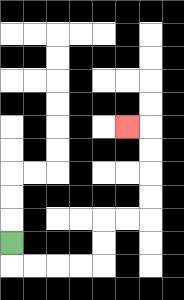{'start': '[0, 10]', 'end': '[5, 5]', 'path_directions': 'D,R,R,R,R,U,U,R,R,U,U,U,U,L', 'path_coordinates': '[[0, 10], [0, 11], [1, 11], [2, 11], [3, 11], [4, 11], [4, 10], [4, 9], [5, 9], [6, 9], [6, 8], [6, 7], [6, 6], [6, 5], [5, 5]]'}